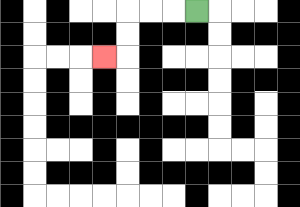{'start': '[8, 0]', 'end': '[4, 2]', 'path_directions': 'L,L,L,D,D,L', 'path_coordinates': '[[8, 0], [7, 0], [6, 0], [5, 0], [5, 1], [5, 2], [4, 2]]'}